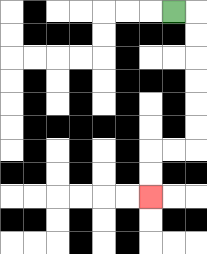{'start': '[7, 0]', 'end': '[6, 8]', 'path_directions': 'R,D,D,D,D,D,D,L,L,D,D', 'path_coordinates': '[[7, 0], [8, 0], [8, 1], [8, 2], [8, 3], [8, 4], [8, 5], [8, 6], [7, 6], [6, 6], [6, 7], [6, 8]]'}